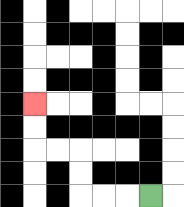{'start': '[6, 8]', 'end': '[1, 4]', 'path_directions': 'L,L,L,U,U,L,L,U,U', 'path_coordinates': '[[6, 8], [5, 8], [4, 8], [3, 8], [3, 7], [3, 6], [2, 6], [1, 6], [1, 5], [1, 4]]'}